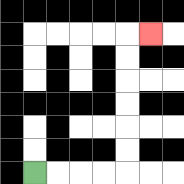{'start': '[1, 7]', 'end': '[6, 1]', 'path_directions': 'R,R,R,R,U,U,U,U,U,U,R', 'path_coordinates': '[[1, 7], [2, 7], [3, 7], [4, 7], [5, 7], [5, 6], [5, 5], [5, 4], [5, 3], [5, 2], [5, 1], [6, 1]]'}